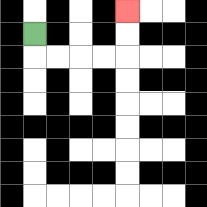{'start': '[1, 1]', 'end': '[5, 0]', 'path_directions': 'D,R,R,R,R,U,U', 'path_coordinates': '[[1, 1], [1, 2], [2, 2], [3, 2], [4, 2], [5, 2], [5, 1], [5, 0]]'}